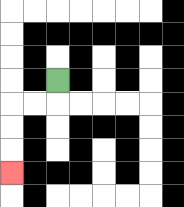{'start': '[2, 3]', 'end': '[0, 7]', 'path_directions': 'D,L,L,D,D,D', 'path_coordinates': '[[2, 3], [2, 4], [1, 4], [0, 4], [0, 5], [0, 6], [0, 7]]'}